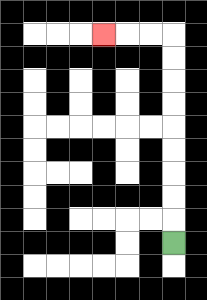{'start': '[7, 10]', 'end': '[4, 1]', 'path_directions': 'U,U,U,U,U,U,U,U,U,L,L,L', 'path_coordinates': '[[7, 10], [7, 9], [7, 8], [7, 7], [7, 6], [7, 5], [7, 4], [7, 3], [7, 2], [7, 1], [6, 1], [5, 1], [4, 1]]'}